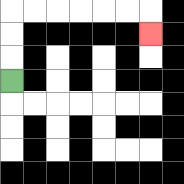{'start': '[0, 3]', 'end': '[6, 1]', 'path_directions': 'U,U,U,R,R,R,R,R,R,D', 'path_coordinates': '[[0, 3], [0, 2], [0, 1], [0, 0], [1, 0], [2, 0], [3, 0], [4, 0], [5, 0], [6, 0], [6, 1]]'}